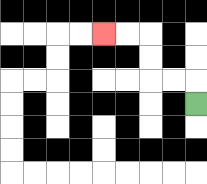{'start': '[8, 4]', 'end': '[4, 1]', 'path_directions': 'U,L,L,U,U,L,L', 'path_coordinates': '[[8, 4], [8, 3], [7, 3], [6, 3], [6, 2], [6, 1], [5, 1], [4, 1]]'}